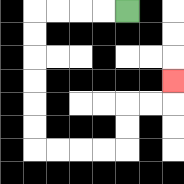{'start': '[5, 0]', 'end': '[7, 3]', 'path_directions': 'L,L,L,L,D,D,D,D,D,D,R,R,R,R,U,U,R,R,U', 'path_coordinates': '[[5, 0], [4, 0], [3, 0], [2, 0], [1, 0], [1, 1], [1, 2], [1, 3], [1, 4], [1, 5], [1, 6], [2, 6], [3, 6], [4, 6], [5, 6], [5, 5], [5, 4], [6, 4], [7, 4], [7, 3]]'}